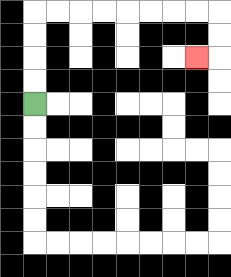{'start': '[1, 4]', 'end': '[8, 2]', 'path_directions': 'U,U,U,U,R,R,R,R,R,R,R,R,D,D,L', 'path_coordinates': '[[1, 4], [1, 3], [1, 2], [1, 1], [1, 0], [2, 0], [3, 0], [4, 0], [5, 0], [6, 0], [7, 0], [8, 0], [9, 0], [9, 1], [9, 2], [8, 2]]'}